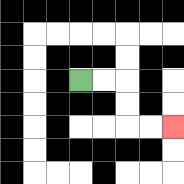{'start': '[3, 3]', 'end': '[7, 5]', 'path_directions': 'R,R,D,D,R,R', 'path_coordinates': '[[3, 3], [4, 3], [5, 3], [5, 4], [5, 5], [6, 5], [7, 5]]'}